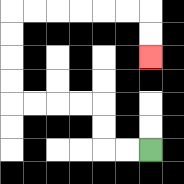{'start': '[6, 6]', 'end': '[6, 2]', 'path_directions': 'L,L,U,U,L,L,L,L,U,U,U,U,R,R,R,R,R,R,D,D', 'path_coordinates': '[[6, 6], [5, 6], [4, 6], [4, 5], [4, 4], [3, 4], [2, 4], [1, 4], [0, 4], [0, 3], [0, 2], [0, 1], [0, 0], [1, 0], [2, 0], [3, 0], [4, 0], [5, 0], [6, 0], [6, 1], [6, 2]]'}